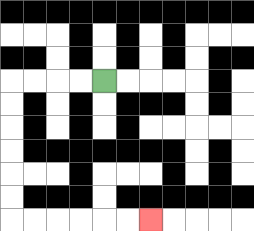{'start': '[4, 3]', 'end': '[6, 9]', 'path_directions': 'L,L,L,L,D,D,D,D,D,D,R,R,R,R,R,R', 'path_coordinates': '[[4, 3], [3, 3], [2, 3], [1, 3], [0, 3], [0, 4], [0, 5], [0, 6], [0, 7], [0, 8], [0, 9], [1, 9], [2, 9], [3, 9], [4, 9], [5, 9], [6, 9]]'}